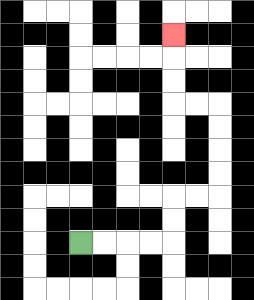{'start': '[3, 10]', 'end': '[7, 1]', 'path_directions': 'R,R,R,R,U,U,R,R,U,U,U,U,L,L,U,U,U', 'path_coordinates': '[[3, 10], [4, 10], [5, 10], [6, 10], [7, 10], [7, 9], [7, 8], [8, 8], [9, 8], [9, 7], [9, 6], [9, 5], [9, 4], [8, 4], [7, 4], [7, 3], [7, 2], [7, 1]]'}